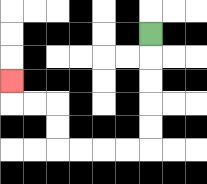{'start': '[6, 1]', 'end': '[0, 3]', 'path_directions': 'D,D,D,D,D,L,L,L,L,U,U,L,L,U', 'path_coordinates': '[[6, 1], [6, 2], [6, 3], [6, 4], [6, 5], [6, 6], [5, 6], [4, 6], [3, 6], [2, 6], [2, 5], [2, 4], [1, 4], [0, 4], [0, 3]]'}